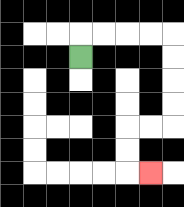{'start': '[3, 2]', 'end': '[6, 7]', 'path_directions': 'U,R,R,R,R,D,D,D,D,L,L,D,D,R', 'path_coordinates': '[[3, 2], [3, 1], [4, 1], [5, 1], [6, 1], [7, 1], [7, 2], [7, 3], [7, 4], [7, 5], [6, 5], [5, 5], [5, 6], [5, 7], [6, 7]]'}